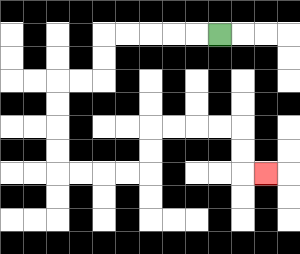{'start': '[9, 1]', 'end': '[11, 7]', 'path_directions': 'L,L,L,L,L,D,D,L,L,D,D,D,D,R,R,R,R,U,U,R,R,R,R,D,D,R', 'path_coordinates': '[[9, 1], [8, 1], [7, 1], [6, 1], [5, 1], [4, 1], [4, 2], [4, 3], [3, 3], [2, 3], [2, 4], [2, 5], [2, 6], [2, 7], [3, 7], [4, 7], [5, 7], [6, 7], [6, 6], [6, 5], [7, 5], [8, 5], [9, 5], [10, 5], [10, 6], [10, 7], [11, 7]]'}